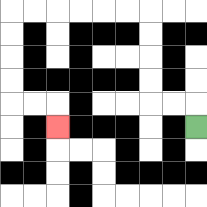{'start': '[8, 5]', 'end': '[2, 5]', 'path_directions': 'U,L,L,U,U,U,U,L,L,L,L,L,L,D,D,D,D,R,R,D', 'path_coordinates': '[[8, 5], [8, 4], [7, 4], [6, 4], [6, 3], [6, 2], [6, 1], [6, 0], [5, 0], [4, 0], [3, 0], [2, 0], [1, 0], [0, 0], [0, 1], [0, 2], [0, 3], [0, 4], [1, 4], [2, 4], [2, 5]]'}